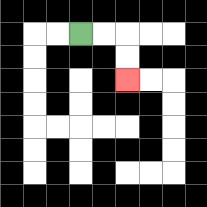{'start': '[3, 1]', 'end': '[5, 3]', 'path_directions': 'R,R,D,D', 'path_coordinates': '[[3, 1], [4, 1], [5, 1], [5, 2], [5, 3]]'}